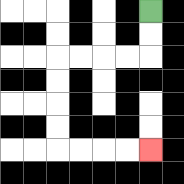{'start': '[6, 0]', 'end': '[6, 6]', 'path_directions': 'D,D,L,L,L,L,D,D,D,D,R,R,R,R', 'path_coordinates': '[[6, 0], [6, 1], [6, 2], [5, 2], [4, 2], [3, 2], [2, 2], [2, 3], [2, 4], [2, 5], [2, 6], [3, 6], [4, 6], [5, 6], [6, 6]]'}